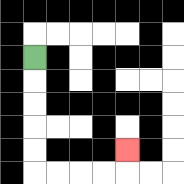{'start': '[1, 2]', 'end': '[5, 6]', 'path_directions': 'D,D,D,D,D,R,R,R,R,U', 'path_coordinates': '[[1, 2], [1, 3], [1, 4], [1, 5], [1, 6], [1, 7], [2, 7], [3, 7], [4, 7], [5, 7], [5, 6]]'}